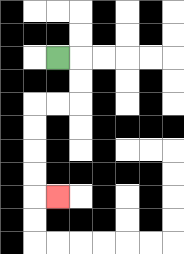{'start': '[2, 2]', 'end': '[2, 8]', 'path_directions': 'R,D,D,L,L,D,D,D,D,R', 'path_coordinates': '[[2, 2], [3, 2], [3, 3], [3, 4], [2, 4], [1, 4], [1, 5], [1, 6], [1, 7], [1, 8], [2, 8]]'}